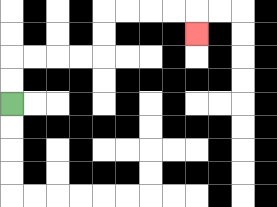{'start': '[0, 4]', 'end': '[8, 1]', 'path_directions': 'U,U,R,R,R,R,U,U,R,R,R,R,D', 'path_coordinates': '[[0, 4], [0, 3], [0, 2], [1, 2], [2, 2], [3, 2], [4, 2], [4, 1], [4, 0], [5, 0], [6, 0], [7, 0], [8, 0], [8, 1]]'}